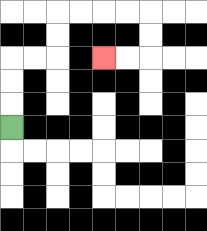{'start': '[0, 5]', 'end': '[4, 2]', 'path_directions': 'U,U,U,R,R,U,U,R,R,R,R,D,D,L,L', 'path_coordinates': '[[0, 5], [0, 4], [0, 3], [0, 2], [1, 2], [2, 2], [2, 1], [2, 0], [3, 0], [4, 0], [5, 0], [6, 0], [6, 1], [6, 2], [5, 2], [4, 2]]'}